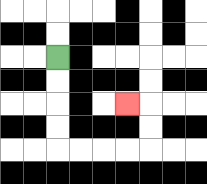{'start': '[2, 2]', 'end': '[5, 4]', 'path_directions': 'D,D,D,D,R,R,R,R,U,U,L', 'path_coordinates': '[[2, 2], [2, 3], [2, 4], [2, 5], [2, 6], [3, 6], [4, 6], [5, 6], [6, 6], [6, 5], [6, 4], [5, 4]]'}